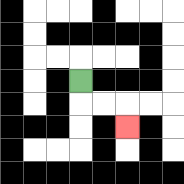{'start': '[3, 3]', 'end': '[5, 5]', 'path_directions': 'D,R,R,D', 'path_coordinates': '[[3, 3], [3, 4], [4, 4], [5, 4], [5, 5]]'}